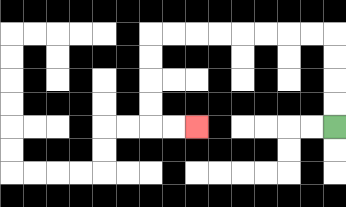{'start': '[14, 5]', 'end': '[8, 5]', 'path_directions': 'U,U,U,U,L,L,L,L,L,L,L,L,D,D,D,D,R,R', 'path_coordinates': '[[14, 5], [14, 4], [14, 3], [14, 2], [14, 1], [13, 1], [12, 1], [11, 1], [10, 1], [9, 1], [8, 1], [7, 1], [6, 1], [6, 2], [6, 3], [6, 4], [6, 5], [7, 5], [8, 5]]'}